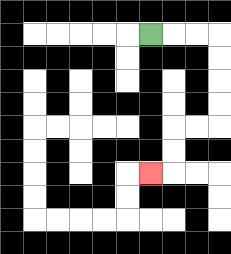{'start': '[6, 1]', 'end': '[6, 7]', 'path_directions': 'R,R,R,D,D,D,D,L,L,D,D,L', 'path_coordinates': '[[6, 1], [7, 1], [8, 1], [9, 1], [9, 2], [9, 3], [9, 4], [9, 5], [8, 5], [7, 5], [7, 6], [7, 7], [6, 7]]'}